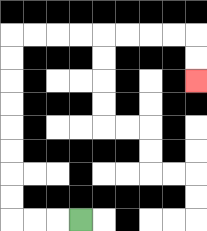{'start': '[3, 9]', 'end': '[8, 3]', 'path_directions': 'L,L,L,U,U,U,U,U,U,U,U,R,R,R,R,R,R,R,R,D,D', 'path_coordinates': '[[3, 9], [2, 9], [1, 9], [0, 9], [0, 8], [0, 7], [0, 6], [0, 5], [0, 4], [0, 3], [0, 2], [0, 1], [1, 1], [2, 1], [3, 1], [4, 1], [5, 1], [6, 1], [7, 1], [8, 1], [8, 2], [8, 3]]'}